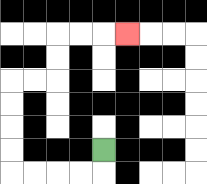{'start': '[4, 6]', 'end': '[5, 1]', 'path_directions': 'D,L,L,L,L,U,U,U,U,R,R,U,U,R,R,R', 'path_coordinates': '[[4, 6], [4, 7], [3, 7], [2, 7], [1, 7], [0, 7], [0, 6], [0, 5], [0, 4], [0, 3], [1, 3], [2, 3], [2, 2], [2, 1], [3, 1], [4, 1], [5, 1]]'}